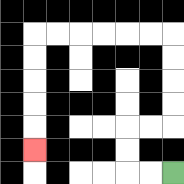{'start': '[7, 7]', 'end': '[1, 6]', 'path_directions': 'L,L,U,U,R,R,U,U,U,U,L,L,L,L,L,L,D,D,D,D,D', 'path_coordinates': '[[7, 7], [6, 7], [5, 7], [5, 6], [5, 5], [6, 5], [7, 5], [7, 4], [7, 3], [7, 2], [7, 1], [6, 1], [5, 1], [4, 1], [3, 1], [2, 1], [1, 1], [1, 2], [1, 3], [1, 4], [1, 5], [1, 6]]'}